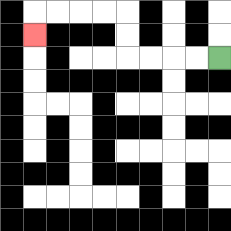{'start': '[9, 2]', 'end': '[1, 1]', 'path_directions': 'L,L,L,L,U,U,L,L,L,L,D', 'path_coordinates': '[[9, 2], [8, 2], [7, 2], [6, 2], [5, 2], [5, 1], [5, 0], [4, 0], [3, 0], [2, 0], [1, 0], [1, 1]]'}